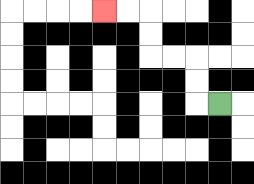{'start': '[9, 4]', 'end': '[4, 0]', 'path_directions': 'L,U,U,L,L,U,U,L,L', 'path_coordinates': '[[9, 4], [8, 4], [8, 3], [8, 2], [7, 2], [6, 2], [6, 1], [6, 0], [5, 0], [4, 0]]'}